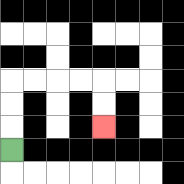{'start': '[0, 6]', 'end': '[4, 5]', 'path_directions': 'U,U,U,R,R,R,R,D,D', 'path_coordinates': '[[0, 6], [0, 5], [0, 4], [0, 3], [1, 3], [2, 3], [3, 3], [4, 3], [4, 4], [4, 5]]'}